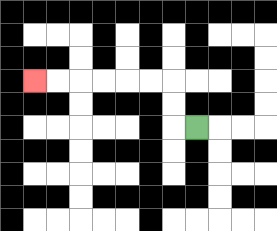{'start': '[8, 5]', 'end': '[1, 3]', 'path_directions': 'L,U,U,L,L,L,L,L,L', 'path_coordinates': '[[8, 5], [7, 5], [7, 4], [7, 3], [6, 3], [5, 3], [4, 3], [3, 3], [2, 3], [1, 3]]'}